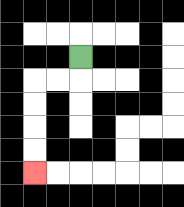{'start': '[3, 2]', 'end': '[1, 7]', 'path_directions': 'D,L,L,D,D,D,D', 'path_coordinates': '[[3, 2], [3, 3], [2, 3], [1, 3], [1, 4], [1, 5], [1, 6], [1, 7]]'}